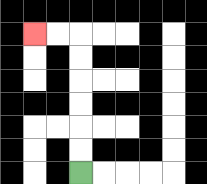{'start': '[3, 7]', 'end': '[1, 1]', 'path_directions': 'U,U,U,U,U,U,L,L', 'path_coordinates': '[[3, 7], [3, 6], [3, 5], [3, 4], [3, 3], [3, 2], [3, 1], [2, 1], [1, 1]]'}